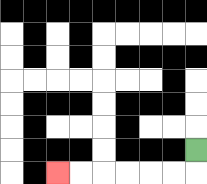{'start': '[8, 6]', 'end': '[2, 7]', 'path_directions': 'D,L,L,L,L,L,L', 'path_coordinates': '[[8, 6], [8, 7], [7, 7], [6, 7], [5, 7], [4, 7], [3, 7], [2, 7]]'}